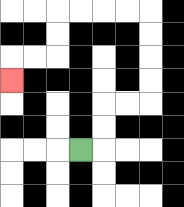{'start': '[3, 6]', 'end': '[0, 3]', 'path_directions': 'R,U,U,R,R,U,U,U,U,L,L,L,L,D,D,L,L,D', 'path_coordinates': '[[3, 6], [4, 6], [4, 5], [4, 4], [5, 4], [6, 4], [6, 3], [6, 2], [6, 1], [6, 0], [5, 0], [4, 0], [3, 0], [2, 0], [2, 1], [2, 2], [1, 2], [0, 2], [0, 3]]'}